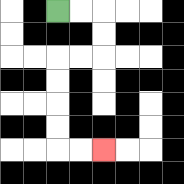{'start': '[2, 0]', 'end': '[4, 6]', 'path_directions': 'R,R,D,D,L,L,D,D,D,D,R,R', 'path_coordinates': '[[2, 0], [3, 0], [4, 0], [4, 1], [4, 2], [3, 2], [2, 2], [2, 3], [2, 4], [2, 5], [2, 6], [3, 6], [4, 6]]'}